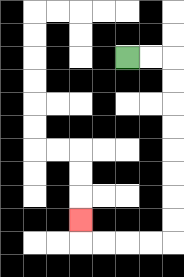{'start': '[5, 2]', 'end': '[3, 9]', 'path_directions': 'R,R,D,D,D,D,D,D,D,D,L,L,L,L,U', 'path_coordinates': '[[5, 2], [6, 2], [7, 2], [7, 3], [7, 4], [7, 5], [7, 6], [7, 7], [7, 8], [7, 9], [7, 10], [6, 10], [5, 10], [4, 10], [3, 10], [3, 9]]'}